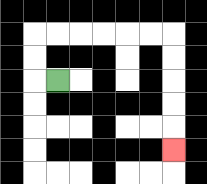{'start': '[2, 3]', 'end': '[7, 6]', 'path_directions': 'L,U,U,R,R,R,R,R,R,D,D,D,D,D', 'path_coordinates': '[[2, 3], [1, 3], [1, 2], [1, 1], [2, 1], [3, 1], [4, 1], [5, 1], [6, 1], [7, 1], [7, 2], [7, 3], [7, 4], [7, 5], [7, 6]]'}